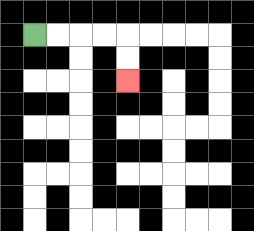{'start': '[1, 1]', 'end': '[5, 3]', 'path_directions': 'R,R,R,R,D,D', 'path_coordinates': '[[1, 1], [2, 1], [3, 1], [4, 1], [5, 1], [5, 2], [5, 3]]'}